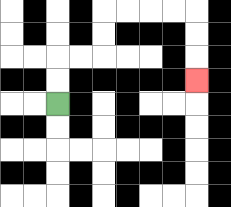{'start': '[2, 4]', 'end': '[8, 3]', 'path_directions': 'U,U,R,R,U,U,R,R,R,R,D,D,D', 'path_coordinates': '[[2, 4], [2, 3], [2, 2], [3, 2], [4, 2], [4, 1], [4, 0], [5, 0], [6, 0], [7, 0], [8, 0], [8, 1], [8, 2], [8, 3]]'}